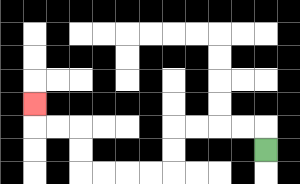{'start': '[11, 6]', 'end': '[1, 4]', 'path_directions': 'U,L,L,L,L,D,D,L,L,L,L,U,U,L,L,U', 'path_coordinates': '[[11, 6], [11, 5], [10, 5], [9, 5], [8, 5], [7, 5], [7, 6], [7, 7], [6, 7], [5, 7], [4, 7], [3, 7], [3, 6], [3, 5], [2, 5], [1, 5], [1, 4]]'}